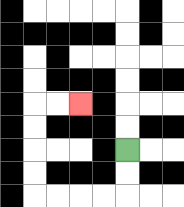{'start': '[5, 6]', 'end': '[3, 4]', 'path_directions': 'D,D,L,L,L,L,U,U,U,U,R,R', 'path_coordinates': '[[5, 6], [5, 7], [5, 8], [4, 8], [3, 8], [2, 8], [1, 8], [1, 7], [1, 6], [1, 5], [1, 4], [2, 4], [3, 4]]'}